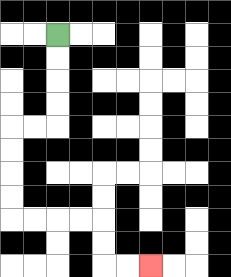{'start': '[2, 1]', 'end': '[6, 11]', 'path_directions': 'D,D,D,D,L,L,D,D,D,D,R,R,R,R,D,D,R,R', 'path_coordinates': '[[2, 1], [2, 2], [2, 3], [2, 4], [2, 5], [1, 5], [0, 5], [0, 6], [0, 7], [0, 8], [0, 9], [1, 9], [2, 9], [3, 9], [4, 9], [4, 10], [4, 11], [5, 11], [6, 11]]'}